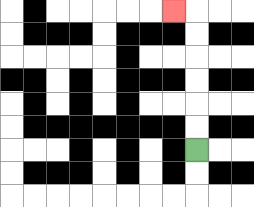{'start': '[8, 6]', 'end': '[7, 0]', 'path_directions': 'U,U,U,U,U,U,L', 'path_coordinates': '[[8, 6], [8, 5], [8, 4], [8, 3], [8, 2], [8, 1], [8, 0], [7, 0]]'}